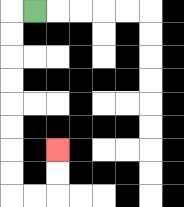{'start': '[1, 0]', 'end': '[2, 6]', 'path_directions': 'L,D,D,D,D,D,D,D,D,R,R,U,U', 'path_coordinates': '[[1, 0], [0, 0], [0, 1], [0, 2], [0, 3], [0, 4], [0, 5], [0, 6], [0, 7], [0, 8], [1, 8], [2, 8], [2, 7], [2, 6]]'}